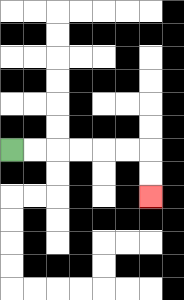{'start': '[0, 6]', 'end': '[6, 8]', 'path_directions': 'R,R,R,R,R,R,D,D', 'path_coordinates': '[[0, 6], [1, 6], [2, 6], [3, 6], [4, 6], [5, 6], [6, 6], [6, 7], [6, 8]]'}